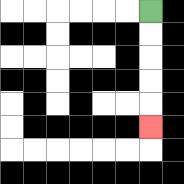{'start': '[6, 0]', 'end': '[6, 5]', 'path_directions': 'D,D,D,D,D', 'path_coordinates': '[[6, 0], [6, 1], [6, 2], [6, 3], [6, 4], [6, 5]]'}